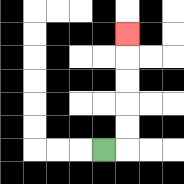{'start': '[4, 6]', 'end': '[5, 1]', 'path_directions': 'R,U,U,U,U,U', 'path_coordinates': '[[4, 6], [5, 6], [5, 5], [5, 4], [5, 3], [5, 2], [5, 1]]'}